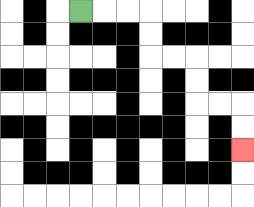{'start': '[3, 0]', 'end': '[10, 6]', 'path_directions': 'R,R,R,D,D,R,R,D,D,R,R,D,D', 'path_coordinates': '[[3, 0], [4, 0], [5, 0], [6, 0], [6, 1], [6, 2], [7, 2], [8, 2], [8, 3], [8, 4], [9, 4], [10, 4], [10, 5], [10, 6]]'}